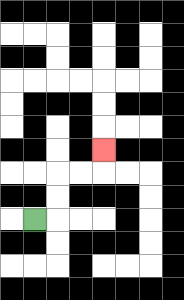{'start': '[1, 9]', 'end': '[4, 6]', 'path_directions': 'R,U,U,R,R,U', 'path_coordinates': '[[1, 9], [2, 9], [2, 8], [2, 7], [3, 7], [4, 7], [4, 6]]'}